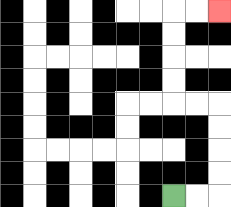{'start': '[7, 8]', 'end': '[9, 0]', 'path_directions': 'R,R,U,U,U,U,L,L,U,U,U,U,R,R', 'path_coordinates': '[[7, 8], [8, 8], [9, 8], [9, 7], [9, 6], [9, 5], [9, 4], [8, 4], [7, 4], [7, 3], [7, 2], [7, 1], [7, 0], [8, 0], [9, 0]]'}